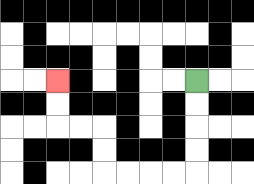{'start': '[8, 3]', 'end': '[2, 3]', 'path_directions': 'D,D,D,D,L,L,L,L,U,U,L,L,U,U', 'path_coordinates': '[[8, 3], [8, 4], [8, 5], [8, 6], [8, 7], [7, 7], [6, 7], [5, 7], [4, 7], [4, 6], [4, 5], [3, 5], [2, 5], [2, 4], [2, 3]]'}